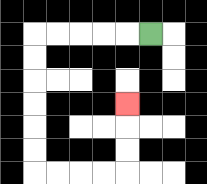{'start': '[6, 1]', 'end': '[5, 4]', 'path_directions': 'L,L,L,L,L,D,D,D,D,D,D,R,R,R,R,U,U,U', 'path_coordinates': '[[6, 1], [5, 1], [4, 1], [3, 1], [2, 1], [1, 1], [1, 2], [1, 3], [1, 4], [1, 5], [1, 6], [1, 7], [2, 7], [3, 7], [4, 7], [5, 7], [5, 6], [5, 5], [5, 4]]'}